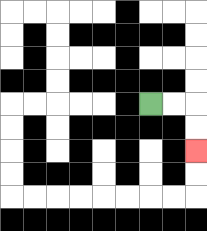{'start': '[6, 4]', 'end': '[8, 6]', 'path_directions': 'R,R,D,D', 'path_coordinates': '[[6, 4], [7, 4], [8, 4], [8, 5], [8, 6]]'}